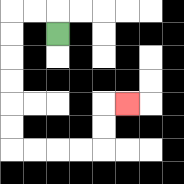{'start': '[2, 1]', 'end': '[5, 4]', 'path_directions': 'U,L,L,D,D,D,D,D,D,R,R,R,R,U,U,R', 'path_coordinates': '[[2, 1], [2, 0], [1, 0], [0, 0], [0, 1], [0, 2], [0, 3], [0, 4], [0, 5], [0, 6], [1, 6], [2, 6], [3, 6], [4, 6], [4, 5], [4, 4], [5, 4]]'}